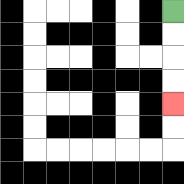{'start': '[7, 0]', 'end': '[7, 4]', 'path_directions': 'D,D,D,D', 'path_coordinates': '[[7, 0], [7, 1], [7, 2], [7, 3], [7, 4]]'}